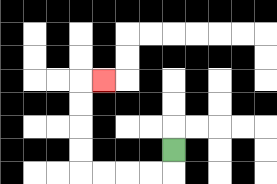{'start': '[7, 6]', 'end': '[4, 3]', 'path_directions': 'D,L,L,L,L,U,U,U,U,R', 'path_coordinates': '[[7, 6], [7, 7], [6, 7], [5, 7], [4, 7], [3, 7], [3, 6], [3, 5], [3, 4], [3, 3], [4, 3]]'}